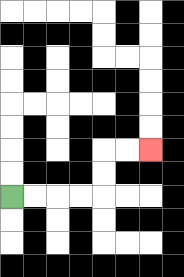{'start': '[0, 8]', 'end': '[6, 6]', 'path_directions': 'R,R,R,R,U,U,R,R', 'path_coordinates': '[[0, 8], [1, 8], [2, 8], [3, 8], [4, 8], [4, 7], [4, 6], [5, 6], [6, 6]]'}